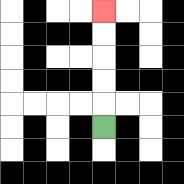{'start': '[4, 5]', 'end': '[4, 0]', 'path_directions': 'U,U,U,U,U', 'path_coordinates': '[[4, 5], [4, 4], [4, 3], [4, 2], [4, 1], [4, 0]]'}